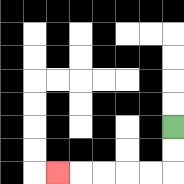{'start': '[7, 5]', 'end': '[2, 7]', 'path_directions': 'D,D,L,L,L,L,L', 'path_coordinates': '[[7, 5], [7, 6], [7, 7], [6, 7], [5, 7], [4, 7], [3, 7], [2, 7]]'}